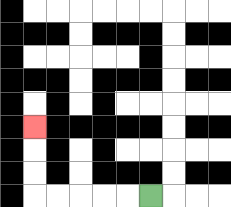{'start': '[6, 8]', 'end': '[1, 5]', 'path_directions': 'L,L,L,L,L,U,U,U', 'path_coordinates': '[[6, 8], [5, 8], [4, 8], [3, 8], [2, 8], [1, 8], [1, 7], [1, 6], [1, 5]]'}